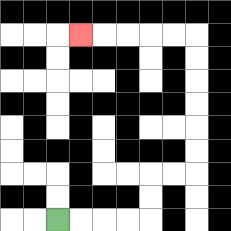{'start': '[2, 9]', 'end': '[3, 1]', 'path_directions': 'R,R,R,R,U,U,R,R,U,U,U,U,U,U,L,L,L,L,L', 'path_coordinates': '[[2, 9], [3, 9], [4, 9], [5, 9], [6, 9], [6, 8], [6, 7], [7, 7], [8, 7], [8, 6], [8, 5], [8, 4], [8, 3], [8, 2], [8, 1], [7, 1], [6, 1], [5, 1], [4, 1], [3, 1]]'}